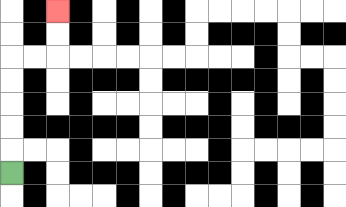{'start': '[0, 7]', 'end': '[2, 0]', 'path_directions': 'U,U,U,U,U,R,R,U,U', 'path_coordinates': '[[0, 7], [0, 6], [0, 5], [0, 4], [0, 3], [0, 2], [1, 2], [2, 2], [2, 1], [2, 0]]'}